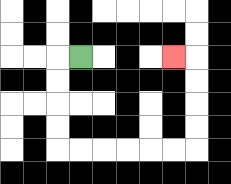{'start': '[3, 2]', 'end': '[7, 2]', 'path_directions': 'L,D,D,D,D,R,R,R,R,R,R,U,U,U,U,L', 'path_coordinates': '[[3, 2], [2, 2], [2, 3], [2, 4], [2, 5], [2, 6], [3, 6], [4, 6], [5, 6], [6, 6], [7, 6], [8, 6], [8, 5], [8, 4], [8, 3], [8, 2], [7, 2]]'}